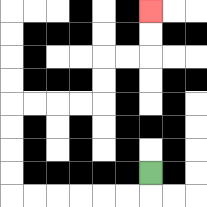{'start': '[6, 7]', 'end': '[6, 0]', 'path_directions': 'D,L,L,L,L,L,L,U,U,U,U,R,R,R,R,U,U,R,R,U,U', 'path_coordinates': '[[6, 7], [6, 8], [5, 8], [4, 8], [3, 8], [2, 8], [1, 8], [0, 8], [0, 7], [0, 6], [0, 5], [0, 4], [1, 4], [2, 4], [3, 4], [4, 4], [4, 3], [4, 2], [5, 2], [6, 2], [6, 1], [6, 0]]'}